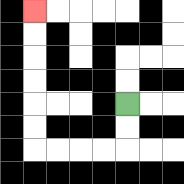{'start': '[5, 4]', 'end': '[1, 0]', 'path_directions': 'D,D,L,L,L,L,U,U,U,U,U,U', 'path_coordinates': '[[5, 4], [5, 5], [5, 6], [4, 6], [3, 6], [2, 6], [1, 6], [1, 5], [1, 4], [1, 3], [1, 2], [1, 1], [1, 0]]'}